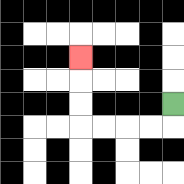{'start': '[7, 4]', 'end': '[3, 2]', 'path_directions': 'D,L,L,L,L,U,U,U', 'path_coordinates': '[[7, 4], [7, 5], [6, 5], [5, 5], [4, 5], [3, 5], [3, 4], [3, 3], [3, 2]]'}